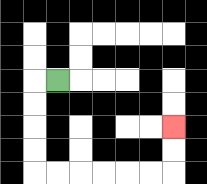{'start': '[2, 3]', 'end': '[7, 5]', 'path_directions': 'L,D,D,D,D,R,R,R,R,R,R,U,U', 'path_coordinates': '[[2, 3], [1, 3], [1, 4], [1, 5], [1, 6], [1, 7], [2, 7], [3, 7], [4, 7], [5, 7], [6, 7], [7, 7], [7, 6], [7, 5]]'}